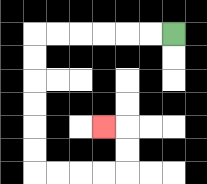{'start': '[7, 1]', 'end': '[4, 5]', 'path_directions': 'L,L,L,L,L,L,D,D,D,D,D,D,R,R,R,R,U,U,L', 'path_coordinates': '[[7, 1], [6, 1], [5, 1], [4, 1], [3, 1], [2, 1], [1, 1], [1, 2], [1, 3], [1, 4], [1, 5], [1, 6], [1, 7], [2, 7], [3, 7], [4, 7], [5, 7], [5, 6], [5, 5], [4, 5]]'}